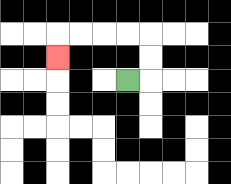{'start': '[5, 3]', 'end': '[2, 2]', 'path_directions': 'R,U,U,L,L,L,L,D', 'path_coordinates': '[[5, 3], [6, 3], [6, 2], [6, 1], [5, 1], [4, 1], [3, 1], [2, 1], [2, 2]]'}